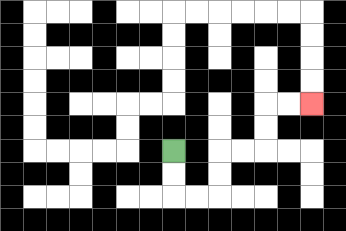{'start': '[7, 6]', 'end': '[13, 4]', 'path_directions': 'D,D,R,R,U,U,R,R,U,U,R,R', 'path_coordinates': '[[7, 6], [7, 7], [7, 8], [8, 8], [9, 8], [9, 7], [9, 6], [10, 6], [11, 6], [11, 5], [11, 4], [12, 4], [13, 4]]'}